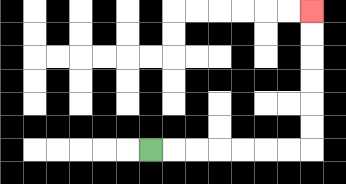{'start': '[6, 6]', 'end': '[13, 0]', 'path_directions': 'R,R,R,R,R,R,R,U,U,U,U,U,U', 'path_coordinates': '[[6, 6], [7, 6], [8, 6], [9, 6], [10, 6], [11, 6], [12, 6], [13, 6], [13, 5], [13, 4], [13, 3], [13, 2], [13, 1], [13, 0]]'}